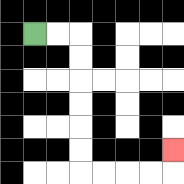{'start': '[1, 1]', 'end': '[7, 6]', 'path_directions': 'R,R,D,D,D,D,D,D,R,R,R,R,U', 'path_coordinates': '[[1, 1], [2, 1], [3, 1], [3, 2], [3, 3], [3, 4], [3, 5], [3, 6], [3, 7], [4, 7], [5, 7], [6, 7], [7, 7], [7, 6]]'}